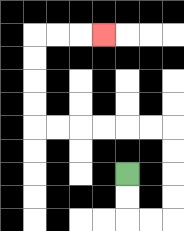{'start': '[5, 7]', 'end': '[4, 1]', 'path_directions': 'D,D,R,R,U,U,U,U,L,L,L,L,L,L,U,U,U,U,R,R,R', 'path_coordinates': '[[5, 7], [5, 8], [5, 9], [6, 9], [7, 9], [7, 8], [7, 7], [7, 6], [7, 5], [6, 5], [5, 5], [4, 5], [3, 5], [2, 5], [1, 5], [1, 4], [1, 3], [1, 2], [1, 1], [2, 1], [3, 1], [4, 1]]'}